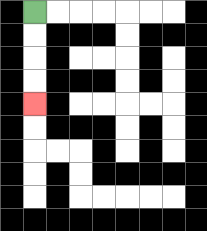{'start': '[1, 0]', 'end': '[1, 4]', 'path_directions': 'D,D,D,D', 'path_coordinates': '[[1, 0], [1, 1], [1, 2], [1, 3], [1, 4]]'}